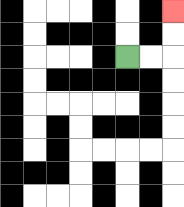{'start': '[5, 2]', 'end': '[7, 0]', 'path_directions': 'R,R,U,U', 'path_coordinates': '[[5, 2], [6, 2], [7, 2], [7, 1], [7, 0]]'}